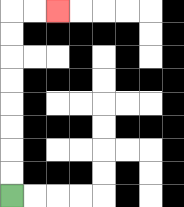{'start': '[0, 8]', 'end': '[2, 0]', 'path_directions': 'U,U,U,U,U,U,U,U,R,R', 'path_coordinates': '[[0, 8], [0, 7], [0, 6], [0, 5], [0, 4], [0, 3], [0, 2], [0, 1], [0, 0], [1, 0], [2, 0]]'}